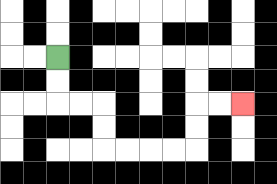{'start': '[2, 2]', 'end': '[10, 4]', 'path_directions': 'D,D,R,R,D,D,R,R,R,R,U,U,R,R', 'path_coordinates': '[[2, 2], [2, 3], [2, 4], [3, 4], [4, 4], [4, 5], [4, 6], [5, 6], [6, 6], [7, 6], [8, 6], [8, 5], [8, 4], [9, 4], [10, 4]]'}